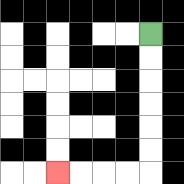{'start': '[6, 1]', 'end': '[2, 7]', 'path_directions': 'D,D,D,D,D,D,L,L,L,L', 'path_coordinates': '[[6, 1], [6, 2], [6, 3], [6, 4], [6, 5], [6, 6], [6, 7], [5, 7], [4, 7], [3, 7], [2, 7]]'}